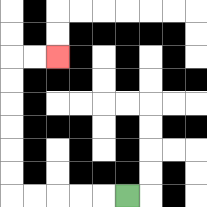{'start': '[5, 8]', 'end': '[2, 2]', 'path_directions': 'L,L,L,L,L,U,U,U,U,U,U,R,R', 'path_coordinates': '[[5, 8], [4, 8], [3, 8], [2, 8], [1, 8], [0, 8], [0, 7], [0, 6], [0, 5], [0, 4], [0, 3], [0, 2], [1, 2], [2, 2]]'}